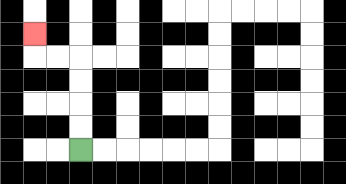{'start': '[3, 6]', 'end': '[1, 1]', 'path_directions': 'U,U,U,U,L,L,U', 'path_coordinates': '[[3, 6], [3, 5], [3, 4], [3, 3], [3, 2], [2, 2], [1, 2], [1, 1]]'}